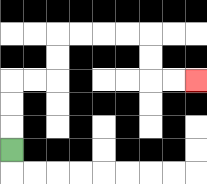{'start': '[0, 6]', 'end': '[8, 3]', 'path_directions': 'U,U,U,R,R,U,U,R,R,R,R,D,D,R,R', 'path_coordinates': '[[0, 6], [0, 5], [0, 4], [0, 3], [1, 3], [2, 3], [2, 2], [2, 1], [3, 1], [4, 1], [5, 1], [6, 1], [6, 2], [6, 3], [7, 3], [8, 3]]'}